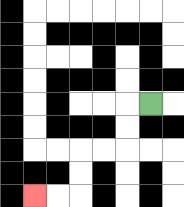{'start': '[6, 4]', 'end': '[1, 8]', 'path_directions': 'L,D,D,L,L,D,D,L,L', 'path_coordinates': '[[6, 4], [5, 4], [5, 5], [5, 6], [4, 6], [3, 6], [3, 7], [3, 8], [2, 8], [1, 8]]'}